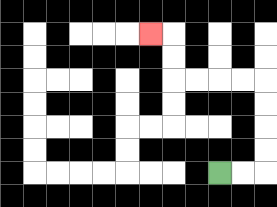{'start': '[9, 7]', 'end': '[6, 1]', 'path_directions': 'R,R,U,U,U,U,L,L,L,L,U,U,L', 'path_coordinates': '[[9, 7], [10, 7], [11, 7], [11, 6], [11, 5], [11, 4], [11, 3], [10, 3], [9, 3], [8, 3], [7, 3], [7, 2], [7, 1], [6, 1]]'}